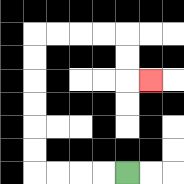{'start': '[5, 7]', 'end': '[6, 3]', 'path_directions': 'L,L,L,L,U,U,U,U,U,U,R,R,R,R,D,D,R', 'path_coordinates': '[[5, 7], [4, 7], [3, 7], [2, 7], [1, 7], [1, 6], [1, 5], [1, 4], [1, 3], [1, 2], [1, 1], [2, 1], [3, 1], [4, 1], [5, 1], [5, 2], [5, 3], [6, 3]]'}